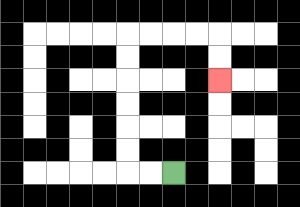{'start': '[7, 7]', 'end': '[9, 3]', 'path_directions': 'L,L,U,U,U,U,U,U,R,R,R,R,D,D', 'path_coordinates': '[[7, 7], [6, 7], [5, 7], [5, 6], [5, 5], [5, 4], [5, 3], [5, 2], [5, 1], [6, 1], [7, 1], [8, 1], [9, 1], [9, 2], [9, 3]]'}